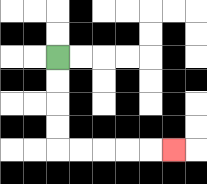{'start': '[2, 2]', 'end': '[7, 6]', 'path_directions': 'D,D,D,D,R,R,R,R,R', 'path_coordinates': '[[2, 2], [2, 3], [2, 4], [2, 5], [2, 6], [3, 6], [4, 6], [5, 6], [6, 6], [7, 6]]'}